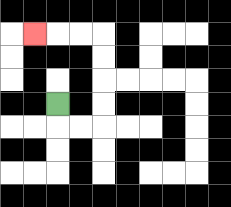{'start': '[2, 4]', 'end': '[1, 1]', 'path_directions': 'D,R,R,U,U,U,U,L,L,L', 'path_coordinates': '[[2, 4], [2, 5], [3, 5], [4, 5], [4, 4], [4, 3], [4, 2], [4, 1], [3, 1], [2, 1], [1, 1]]'}